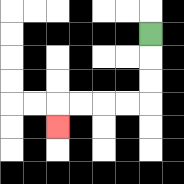{'start': '[6, 1]', 'end': '[2, 5]', 'path_directions': 'D,D,D,L,L,L,L,D', 'path_coordinates': '[[6, 1], [6, 2], [6, 3], [6, 4], [5, 4], [4, 4], [3, 4], [2, 4], [2, 5]]'}